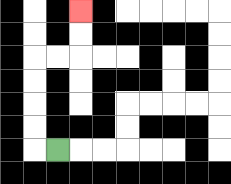{'start': '[2, 6]', 'end': '[3, 0]', 'path_directions': 'L,U,U,U,U,R,R,U,U', 'path_coordinates': '[[2, 6], [1, 6], [1, 5], [1, 4], [1, 3], [1, 2], [2, 2], [3, 2], [3, 1], [3, 0]]'}